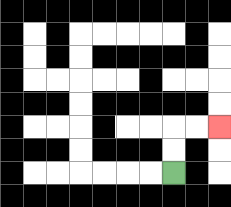{'start': '[7, 7]', 'end': '[9, 5]', 'path_directions': 'U,U,R,R', 'path_coordinates': '[[7, 7], [7, 6], [7, 5], [8, 5], [9, 5]]'}